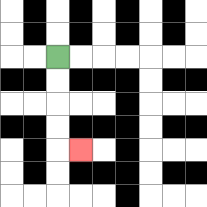{'start': '[2, 2]', 'end': '[3, 6]', 'path_directions': 'D,D,D,D,R', 'path_coordinates': '[[2, 2], [2, 3], [2, 4], [2, 5], [2, 6], [3, 6]]'}